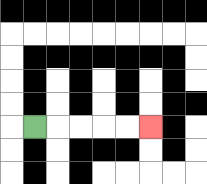{'start': '[1, 5]', 'end': '[6, 5]', 'path_directions': 'R,R,R,R,R', 'path_coordinates': '[[1, 5], [2, 5], [3, 5], [4, 5], [5, 5], [6, 5]]'}